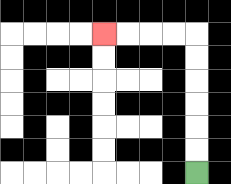{'start': '[8, 7]', 'end': '[4, 1]', 'path_directions': 'U,U,U,U,U,U,L,L,L,L', 'path_coordinates': '[[8, 7], [8, 6], [8, 5], [8, 4], [8, 3], [8, 2], [8, 1], [7, 1], [6, 1], [5, 1], [4, 1]]'}